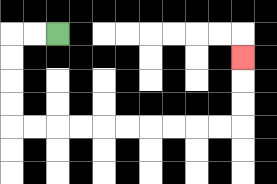{'start': '[2, 1]', 'end': '[10, 2]', 'path_directions': 'L,L,D,D,D,D,R,R,R,R,R,R,R,R,R,R,U,U,U', 'path_coordinates': '[[2, 1], [1, 1], [0, 1], [0, 2], [0, 3], [0, 4], [0, 5], [1, 5], [2, 5], [3, 5], [4, 5], [5, 5], [6, 5], [7, 5], [8, 5], [9, 5], [10, 5], [10, 4], [10, 3], [10, 2]]'}